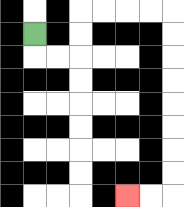{'start': '[1, 1]', 'end': '[5, 8]', 'path_directions': 'D,R,R,U,U,R,R,R,R,D,D,D,D,D,D,D,D,L,L', 'path_coordinates': '[[1, 1], [1, 2], [2, 2], [3, 2], [3, 1], [3, 0], [4, 0], [5, 0], [6, 0], [7, 0], [7, 1], [7, 2], [7, 3], [7, 4], [7, 5], [7, 6], [7, 7], [7, 8], [6, 8], [5, 8]]'}